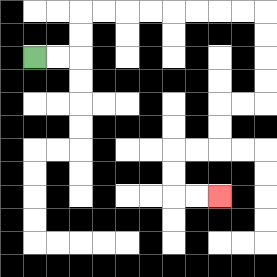{'start': '[1, 2]', 'end': '[9, 8]', 'path_directions': 'R,R,U,U,R,R,R,R,R,R,R,R,D,D,D,D,L,L,D,D,L,L,D,D,R,R', 'path_coordinates': '[[1, 2], [2, 2], [3, 2], [3, 1], [3, 0], [4, 0], [5, 0], [6, 0], [7, 0], [8, 0], [9, 0], [10, 0], [11, 0], [11, 1], [11, 2], [11, 3], [11, 4], [10, 4], [9, 4], [9, 5], [9, 6], [8, 6], [7, 6], [7, 7], [7, 8], [8, 8], [9, 8]]'}